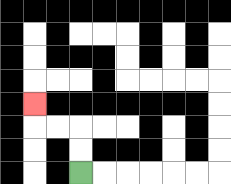{'start': '[3, 7]', 'end': '[1, 4]', 'path_directions': 'U,U,L,L,U', 'path_coordinates': '[[3, 7], [3, 6], [3, 5], [2, 5], [1, 5], [1, 4]]'}